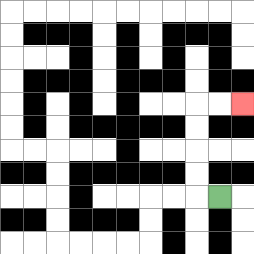{'start': '[9, 8]', 'end': '[10, 4]', 'path_directions': 'L,U,U,U,U,R,R', 'path_coordinates': '[[9, 8], [8, 8], [8, 7], [8, 6], [8, 5], [8, 4], [9, 4], [10, 4]]'}